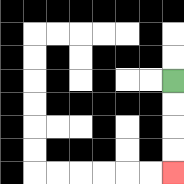{'start': '[7, 3]', 'end': '[7, 7]', 'path_directions': 'D,D,D,D', 'path_coordinates': '[[7, 3], [7, 4], [7, 5], [7, 6], [7, 7]]'}